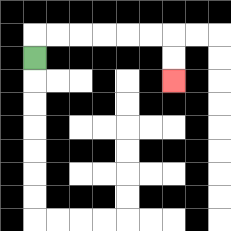{'start': '[1, 2]', 'end': '[7, 3]', 'path_directions': 'U,R,R,R,R,R,R,D,D', 'path_coordinates': '[[1, 2], [1, 1], [2, 1], [3, 1], [4, 1], [5, 1], [6, 1], [7, 1], [7, 2], [7, 3]]'}